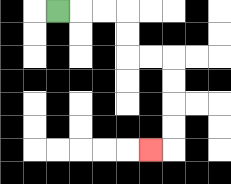{'start': '[2, 0]', 'end': '[6, 6]', 'path_directions': 'R,R,R,D,D,R,R,D,D,D,D,L', 'path_coordinates': '[[2, 0], [3, 0], [4, 0], [5, 0], [5, 1], [5, 2], [6, 2], [7, 2], [7, 3], [7, 4], [7, 5], [7, 6], [6, 6]]'}